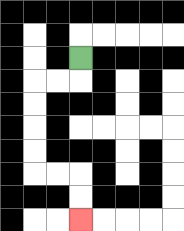{'start': '[3, 2]', 'end': '[3, 9]', 'path_directions': 'D,L,L,D,D,D,D,R,R,D,D', 'path_coordinates': '[[3, 2], [3, 3], [2, 3], [1, 3], [1, 4], [1, 5], [1, 6], [1, 7], [2, 7], [3, 7], [3, 8], [3, 9]]'}